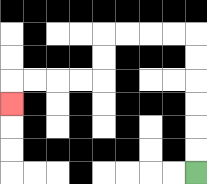{'start': '[8, 7]', 'end': '[0, 4]', 'path_directions': 'U,U,U,U,U,U,L,L,L,L,D,D,L,L,L,L,D', 'path_coordinates': '[[8, 7], [8, 6], [8, 5], [8, 4], [8, 3], [8, 2], [8, 1], [7, 1], [6, 1], [5, 1], [4, 1], [4, 2], [4, 3], [3, 3], [2, 3], [1, 3], [0, 3], [0, 4]]'}